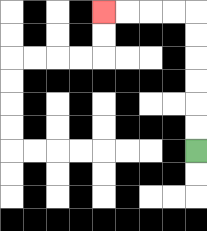{'start': '[8, 6]', 'end': '[4, 0]', 'path_directions': 'U,U,U,U,U,U,L,L,L,L', 'path_coordinates': '[[8, 6], [8, 5], [8, 4], [8, 3], [8, 2], [8, 1], [8, 0], [7, 0], [6, 0], [5, 0], [4, 0]]'}